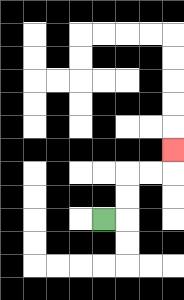{'start': '[4, 9]', 'end': '[7, 6]', 'path_directions': 'R,U,U,R,R,U', 'path_coordinates': '[[4, 9], [5, 9], [5, 8], [5, 7], [6, 7], [7, 7], [7, 6]]'}